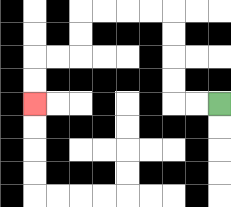{'start': '[9, 4]', 'end': '[1, 4]', 'path_directions': 'L,L,U,U,U,U,L,L,L,L,D,D,L,L,D,D', 'path_coordinates': '[[9, 4], [8, 4], [7, 4], [7, 3], [7, 2], [7, 1], [7, 0], [6, 0], [5, 0], [4, 0], [3, 0], [3, 1], [3, 2], [2, 2], [1, 2], [1, 3], [1, 4]]'}